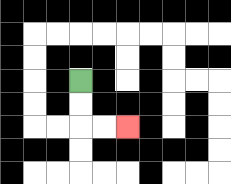{'start': '[3, 3]', 'end': '[5, 5]', 'path_directions': 'D,D,R,R', 'path_coordinates': '[[3, 3], [3, 4], [3, 5], [4, 5], [5, 5]]'}